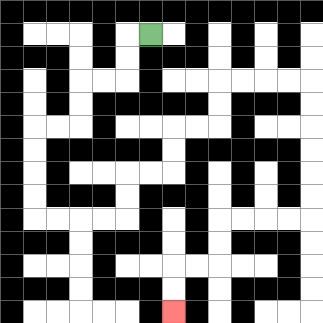{'start': '[6, 1]', 'end': '[7, 13]', 'path_directions': 'L,D,D,L,L,D,D,L,L,D,D,D,D,R,R,R,R,U,U,R,R,U,U,R,R,U,U,R,R,R,R,D,D,D,D,D,D,L,L,L,L,D,D,L,L,D,D', 'path_coordinates': '[[6, 1], [5, 1], [5, 2], [5, 3], [4, 3], [3, 3], [3, 4], [3, 5], [2, 5], [1, 5], [1, 6], [1, 7], [1, 8], [1, 9], [2, 9], [3, 9], [4, 9], [5, 9], [5, 8], [5, 7], [6, 7], [7, 7], [7, 6], [7, 5], [8, 5], [9, 5], [9, 4], [9, 3], [10, 3], [11, 3], [12, 3], [13, 3], [13, 4], [13, 5], [13, 6], [13, 7], [13, 8], [13, 9], [12, 9], [11, 9], [10, 9], [9, 9], [9, 10], [9, 11], [8, 11], [7, 11], [7, 12], [7, 13]]'}